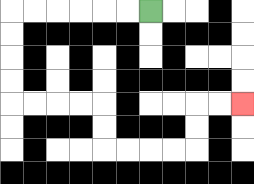{'start': '[6, 0]', 'end': '[10, 4]', 'path_directions': 'L,L,L,L,L,L,D,D,D,D,R,R,R,R,D,D,R,R,R,R,U,U,R,R', 'path_coordinates': '[[6, 0], [5, 0], [4, 0], [3, 0], [2, 0], [1, 0], [0, 0], [0, 1], [0, 2], [0, 3], [0, 4], [1, 4], [2, 4], [3, 4], [4, 4], [4, 5], [4, 6], [5, 6], [6, 6], [7, 6], [8, 6], [8, 5], [8, 4], [9, 4], [10, 4]]'}